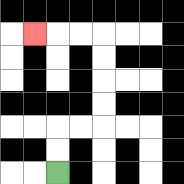{'start': '[2, 7]', 'end': '[1, 1]', 'path_directions': 'U,U,R,R,U,U,U,U,L,L,L', 'path_coordinates': '[[2, 7], [2, 6], [2, 5], [3, 5], [4, 5], [4, 4], [4, 3], [4, 2], [4, 1], [3, 1], [2, 1], [1, 1]]'}